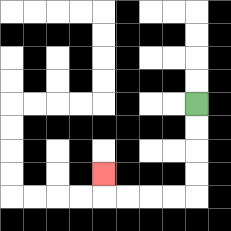{'start': '[8, 4]', 'end': '[4, 7]', 'path_directions': 'D,D,D,D,L,L,L,L,U', 'path_coordinates': '[[8, 4], [8, 5], [8, 6], [8, 7], [8, 8], [7, 8], [6, 8], [5, 8], [4, 8], [4, 7]]'}